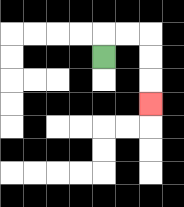{'start': '[4, 2]', 'end': '[6, 4]', 'path_directions': 'U,R,R,D,D,D', 'path_coordinates': '[[4, 2], [4, 1], [5, 1], [6, 1], [6, 2], [6, 3], [6, 4]]'}